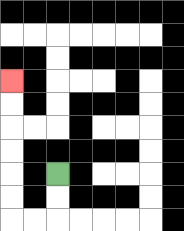{'start': '[2, 7]', 'end': '[0, 3]', 'path_directions': 'D,D,L,L,U,U,U,U,U,U', 'path_coordinates': '[[2, 7], [2, 8], [2, 9], [1, 9], [0, 9], [0, 8], [0, 7], [0, 6], [0, 5], [0, 4], [0, 3]]'}